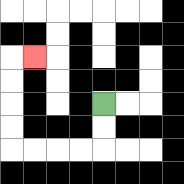{'start': '[4, 4]', 'end': '[1, 2]', 'path_directions': 'D,D,L,L,L,L,U,U,U,U,R', 'path_coordinates': '[[4, 4], [4, 5], [4, 6], [3, 6], [2, 6], [1, 6], [0, 6], [0, 5], [0, 4], [0, 3], [0, 2], [1, 2]]'}